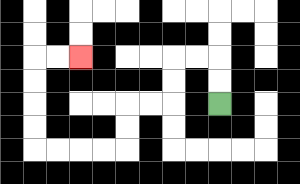{'start': '[9, 4]', 'end': '[3, 2]', 'path_directions': 'U,U,L,L,D,D,L,L,D,D,L,L,L,L,U,U,U,U,R,R', 'path_coordinates': '[[9, 4], [9, 3], [9, 2], [8, 2], [7, 2], [7, 3], [7, 4], [6, 4], [5, 4], [5, 5], [5, 6], [4, 6], [3, 6], [2, 6], [1, 6], [1, 5], [1, 4], [1, 3], [1, 2], [2, 2], [3, 2]]'}